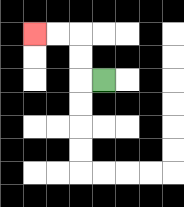{'start': '[4, 3]', 'end': '[1, 1]', 'path_directions': 'L,U,U,L,L', 'path_coordinates': '[[4, 3], [3, 3], [3, 2], [3, 1], [2, 1], [1, 1]]'}